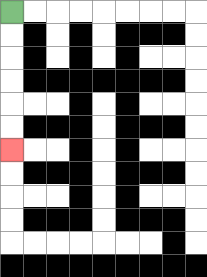{'start': '[0, 0]', 'end': '[0, 6]', 'path_directions': 'D,D,D,D,D,D', 'path_coordinates': '[[0, 0], [0, 1], [0, 2], [0, 3], [0, 4], [0, 5], [0, 6]]'}